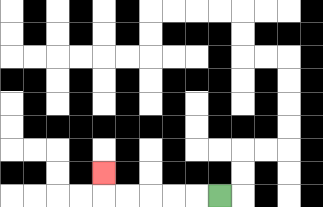{'start': '[9, 8]', 'end': '[4, 7]', 'path_directions': 'L,L,L,L,L,U', 'path_coordinates': '[[9, 8], [8, 8], [7, 8], [6, 8], [5, 8], [4, 8], [4, 7]]'}